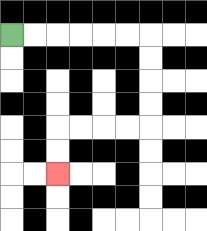{'start': '[0, 1]', 'end': '[2, 7]', 'path_directions': 'R,R,R,R,R,R,D,D,D,D,L,L,L,L,D,D', 'path_coordinates': '[[0, 1], [1, 1], [2, 1], [3, 1], [4, 1], [5, 1], [6, 1], [6, 2], [6, 3], [6, 4], [6, 5], [5, 5], [4, 5], [3, 5], [2, 5], [2, 6], [2, 7]]'}